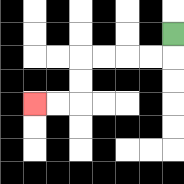{'start': '[7, 1]', 'end': '[1, 4]', 'path_directions': 'D,L,L,L,L,D,D,L,L', 'path_coordinates': '[[7, 1], [7, 2], [6, 2], [5, 2], [4, 2], [3, 2], [3, 3], [3, 4], [2, 4], [1, 4]]'}